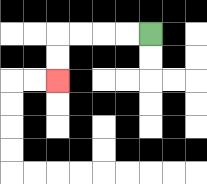{'start': '[6, 1]', 'end': '[2, 3]', 'path_directions': 'L,L,L,L,D,D', 'path_coordinates': '[[6, 1], [5, 1], [4, 1], [3, 1], [2, 1], [2, 2], [2, 3]]'}